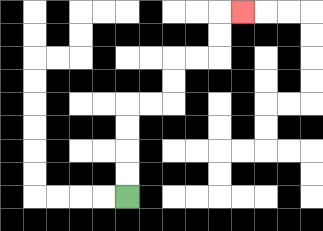{'start': '[5, 8]', 'end': '[10, 0]', 'path_directions': 'U,U,U,U,R,R,U,U,R,R,U,U,R', 'path_coordinates': '[[5, 8], [5, 7], [5, 6], [5, 5], [5, 4], [6, 4], [7, 4], [7, 3], [7, 2], [8, 2], [9, 2], [9, 1], [9, 0], [10, 0]]'}